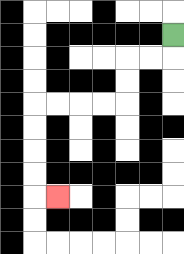{'start': '[7, 1]', 'end': '[2, 8]', 'path_directions': 'D,L,L,D,D,L,L,L,L,D,D,D,D,R', 'path_coordinates': '[[7, 1], [7, 2], [6, 2], [5, 2], [5, 3], [5, 4], [4, 4], [3, 4], [2, 4], [1, 4], [1, 5], [1, 6], [1, 7], [1, 8], [2, 8]]'}